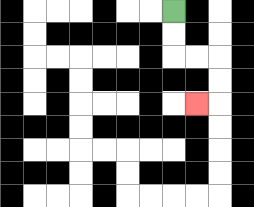{'start': '[7, 0]', 'end': '[8, 4]', 'path_directions': 'D,D,R,R,D,D,L', 'path_coordinates': '[[7, 0], [7, 1], [7, 2], [8, 2], [9, 2], [9, 3], [9, 4], [8, 4]]'}